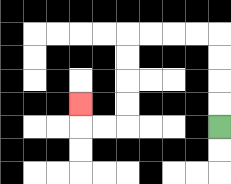{'start': '[9, 5]', 'end': '[3, 4]', 'path_directions': 'U,U,U,U,L,L,L,L,D,D,D,D,L,L,U', 'path_coordinates': '[[9, 5], [9, 4], [9, 3], [9, 2], [9, 1], [8, 1], [7, 1], [6, 1], [5, 1], [5, 2], [5, 3], [5, 4], [5, 5], [4, 5], [3, 5], [3, 4]]'}